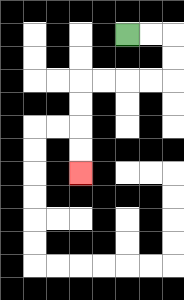{'start': '[5, 1]', 'end': '[3, 7]', 'path_directions': 'R,R,D,D,L,L,L,L,D,D,D,D', 'path_coordinates': '[[5, 1], [6, 1], [7, 1], [7, 2], [7, 3], [6, 3], [5, 3], [4, 3], [3, 3], [3, 4], [3, 5], [3, 6], [3, 7]]'}